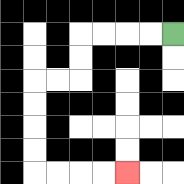{'start': '[7, 1]', 'end': '[5, 7]', 'path_directions': 'L,L,L,L,D,D,L,L,D,D,D,D,R,R,R,R', 'path_coordinates': '[[7, 1], [6, 1], [5, 1], [4, 1], [3, 1], [3, 2], [3, 3], [2, 3], [1, 3], [1, 4], [1, 5], [1, 6], [1, 7], [2, 7], [3, 7], [4, 7], [5, 7]]'}